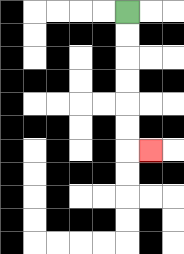{'start': '[5, 0]', 'end': '[6, 6]', 'path_directions': 'D,D,D,D,D,D,R', 'path_coordinates': '[[5, 0], [5, 1], [5, 2], [5, 3], [5, 4], [5, 5], [5, 6], [6, 6]]'}